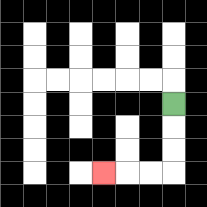{'start': '[7, 4]', 'end': '[4, 7]', 'path_directions': 'D,D,D,L,L,L', 'path_coordinates': '[[7, 4], [7, 5], [7, 6], [7, 7], [6, 7], [5, 7], [4, 7]]'}